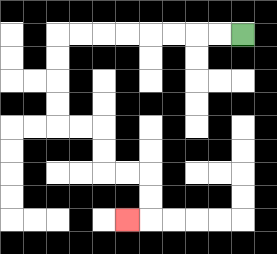{'start': '[10, 1]', 'end': '[5, 9]', 'path_directions': 'L,L,L,L,L,L,L,L,D,D,D,D,R,R,D,D,R,R,D,D,L', 'path_coordinates': '[[10, 1], [9, 1], [8, 1], [7, 1], [6, 1], [5, 1], [4, 1], [3, 1], [2, 1], [2, 2], [2, 3], [2, 4], [2, 5], [3, 5], [4, 5], [4, 6], [4, 7], [5, 7], [6, 7], [6, 8], [6, 9], [5, 9]]'}